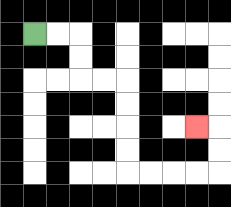{'start': '[1, 1]', 'end': '[8, 5]', 'path_directions': 'R,R,D,D,R,R,D,D,D,D,R,R,R,R,U,U,L', 'path_coordinates': '[[1, 1], [2, 1], [3, 1], [3, 2], [3, 3], [4, 3], [5, 3], [5, 4], [5, 5], [5, 6], [5, 7], [6, 7], [7, 7], [8, 7], [9, 7], [9, 6], [9, 5], [8, 5]]'}